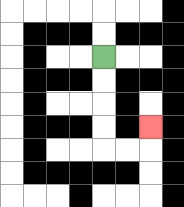{'start': '[4, 2]', 'end': '[6, 5]', 'path_directions': 'D,D,D,D,R,R,U', 'path_coordinates': '[[4, 2], [4, 3], [4, 4], [4, 5], [4, 6], [5, 6], [6, 6], [6, 5]]'}